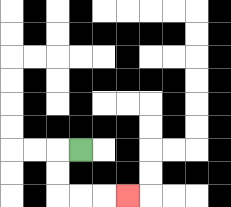{'start': '[3, 6]', 'end': '[5, 8]', 'path_directions': 'L,D,D,R,R,R', 'path_coordinates': '[[3, 6], [2, 6], [2, 7], [2, 8], [3, 8], [4, 8], [5, 8]]'}